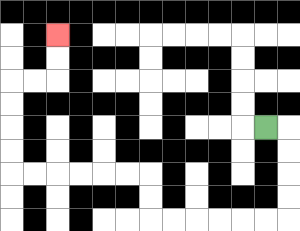{'start': '[11, 5]', 'end': '[2, 1]', 'path_directions': 'R,D,D,D,D,L,L,L,L,L,L,U,U,L,L,L,L,L,L,U,U,U,U,R,R,U,U', 'path_coordinates': '[[11, 5], [12, 5], [12, 6], [12, 7], [12, 8], [12, 9], [11, 9], [10, 9], [9, 9], [8, 9], [7, 9], [6, 9], [6, 8], [6, 7], [5, 7], [4, 7], [3, 7], [2, 7], [1, 7], [0, 7], [0, 6], [0, 5], [0, 4], [0, 3], [1, 3], [2, 3], [2, 2], [2, 1]]'}